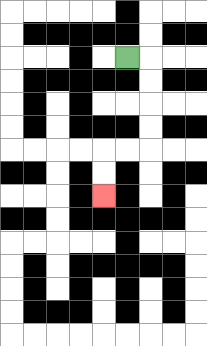{'start': '[5, 2]', 'end': '[4, 8]', 'path_directions': 'R,D,D,D,D,L,L,D,D', 'path_coordinates': '[[5, 2], [6, 2], [6, 3], [6, 4], [6, 5], [6, 6], [5, 6], [4, 6], [4, 7], [4, 8]]'}